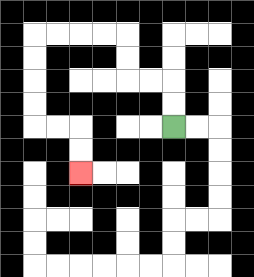{'start': '[7, 5]', 'end': '[3, 7]', 'path_directions': 'U,U,L,L,U,U,L,L,L,L,D,D,D,D,R,R,D,D', 'path_coordinates': '[[7, 5], [7, 4], [7, 3], [6, 3], [5, 3], [5, 2], [5, 1], [4, 1], [3, 1], [2, 1], [1, 1], [1, 2], [1, 3], [1, 4], [1, 5], [2, 5], [3, 5], [3, 6], [3, 7]]'}